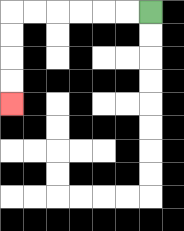{'start': '[6, 0]', 'end': '[0, 4]', 'path_directions': 'L,L,L,L,L,L,D,D,D,D', 'path_coordinates': '[[6, 0], [5, 0], [4, 0], [3, 0], [2, 0], [1, 0], [0, 0], [0, 1], [0, 2], [0, 3], [0, 4]]'}